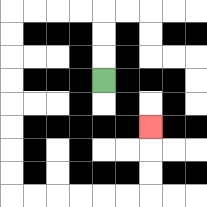{'start': '[4, 3]', 'end': '[6, 5]', 'path_directions': 'U,U,U,L,L,L,L,D,D,D,D,D,D,D,D,R,R,R,R,R,R,U,U,U', 'path_coordinates': '[[4, 3], [4, 2], [4, 1], [4, 0], [3, 0], [2, 0], [1, 0], [0, 0], [0, 1], [0, 2], [0, 3], [0, 4], [0, 5], [0, 6], [0, 7], [0, 8], [1, 8], [2, 8], [3, 8], [4, 8], [5, 8], [6, 8], [6, 7], [6, 6], [6, 5]]'}